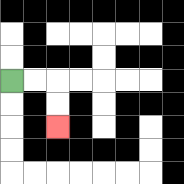{'start': '[0, 3]', 'end': '[2, 5]', 'path_directions': 'R,R,D,D', 'path_coordinates': '[[0, 3], [1, 3], [2, 3], [2, 4], [2, 5]]'}